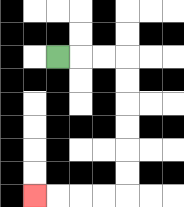{'start': '[2, 2]', 'end': '[1, 8]', 'path_directions': 'R,R,R,D,D,D,D,D,D,L,L,L,L', 'path_coordinates': '[[2, 2], [3, 2], [4, 2], [5, 2], [5, 3], [5, 4], [5, 5], [5, 6], [5, 7], [5, 8], [4, 8], [3, 8], [2, 8], [1, 8]]'}